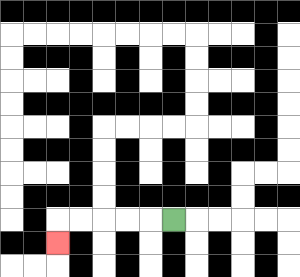{'start': '[7, 9]', 'end': '[2, 10]', 'path_directions': 'L,L,L,L,L,D', 'path_coordinates': '[[7, 9], [6, 9], [5, 9], [4, 9], [3, 9], [2, 9], [2, 10]]'}